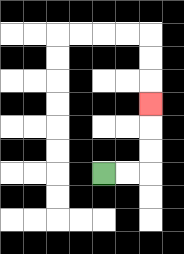{'start': '[4, 7]', 'end': '[6, 4]', 'path_directions': 'R,R,U,U,U', 'path_coordinates': '[[4, 7], [5, 7], [6, 7], [6, 6], [6, 5], [6, 4]]'}